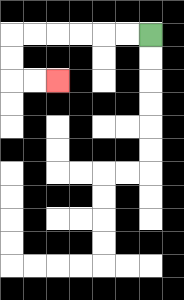{'start': '[6, 1]', 'end': '[2, 3]', 'path_directions': 'L,L,L,L,L,L,D,D,R,R', 'path_coordinates': '[[6, 1], [5, 1], [4, 1], [3, 1], [2, 1], [1, 1], [0, 1], [0, 2], [0, 3], [1, 3], [2, 3]]'}